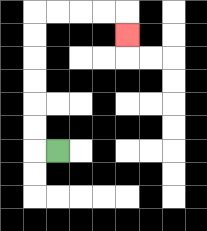{'start': '[2, 6]', 'end': '[5, 1]', 'path_directions': 'L,U,U,U,U,U,U,R,R,R,R,D', 'path_coordinates': '[[2, 6], [1, 6], [1, 5], [1, 4], [1, 3], [1, 2], [1, 1], [1, 0], [2, 0], [3, 0], [4, 0], [5, 0], [5, 1]]'}